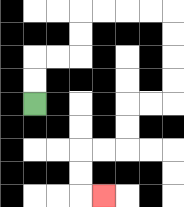{'start': '[1, 4]', 'end': '[4, 8]', 'path_directions': 'U,U,R,R,U,U,R,R,R,R,D,D,D,D,L,L,D,D,L,L,D,D,R', 'path_coordinates': '[[1, 4], [1, 3], [1, 2], [2, 2], [3, 2], [3, 1], [3, 0], [4, 0], [5, 0], [6, 0], [7, 0], [7, 1], [7, 2], [7, 3], [7, 4], [6, 4], [5, 4], [5, 5], [5, 6], [4, 6], [3, 6], [3, 7], [3, 8], [4, 8]]'}